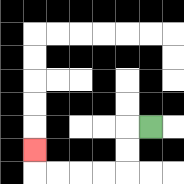{'start': '[6, 5]', 'end': '[1, 6]', 'path_directions': 'L,D,D,L,L,L,L,U', 'path_coordinates': '[[6, 5], [5, 5], [5, 6], [5, 7], [4, 7], [3, 7], [2, 7], [1, 7], [1, 6]]'}